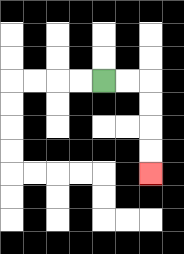{'start': '[4, 3]', 'end': '[6, 7]', 'path_directions': 'R,R,D,D,D,D', 'path_coordinates': '[[4, 3], [5, 3], [6, 3], [6, 4], [6, 5], [6, 6], [6, 7]]'}